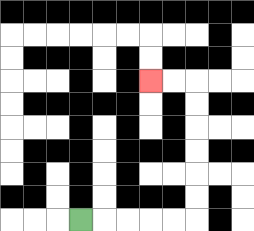{'start': '[3, 9]', 'end': '[6, 3]', 'path_directions': 'R,R,R,R,R,U,U,U,U,U,U,L,L', 'path_coordinates': '[[3, 9], [4, 9], [5, 9], [6, 9], [7, 9], [8, 9], [8, 8], [8, 7], [8, 6], [8, 5], [8, 4], [8, 3], [7, 3], [6, 3]]'}